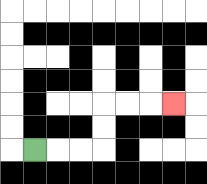{'start': '[1, 6]', 'end': '[7, 4]', 'path_directions': 'R,R,R,U,U,R,R,R', 'path_coordinates': '[[1, 6], [2, 6], [3, 6], [4, 6], [4, 5], [4, 4], [5, 4], [6, 4], [7, 4]]'}